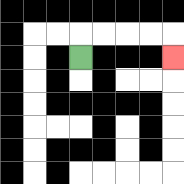{'start': '[3, 2]', 'end': '[7, 2]', 'path_directions': 'U,R,R,R,R,D', 'path_coordinates': '[[3, 2], [3, 1], [4, 1], [5, 1], [6, 1], [7, 1], [7, 2]]'}